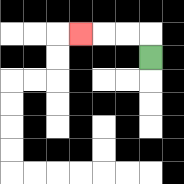{'start': '[6, 2]', 'end': '[3, 1]', 'path_directions': 'U,L,L,L', 'path_coordinates': '[[6, 2], [6, 1], [5, 1], [4, 1], [3, 1]]'}